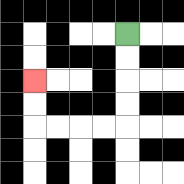{'start': '[5, 1]', 'end': '[1, 3]', 'path_directions': 'D,D,D,D,L,L,L,L,U,U', 'path_coordinates': '[[5, 1], [5, 2], [5, 3], [5, 4], [5, 5], [4, 5], [3, 5], [2, 5], [1, 5], [1, 4], [1, 3]]'}